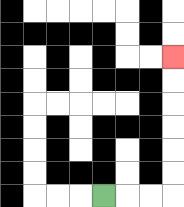{'start': '[4, 8]', 'end': '[7, 2]', 'path_directions': 'R,R,R,U,U,U,U,U,U', 'path_coordinates': '[[4, 8], [5, 8], [6, 8], [7, 8], [7, 7], [7, 6], [7, 5], [7, 4], [7, 3], [7, 2]]'}